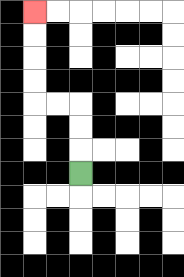{'start': '[3, 7]', 'end': '[1, 0]', 'path_directions': 'U,U,U,L,L,U,U,U,U', 'path_coordinates': '[[3, 7], [3, 6], [3, 5], [3, 4], [2, 4], [1, 4], [1, 3], [1, 2], [1, 1], [1, 0]]'}